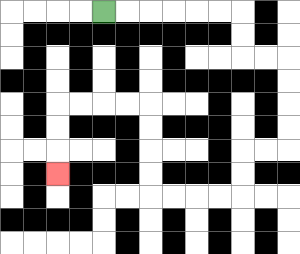{'start': '[4, 0]', 'end': '[2, 7]', 'path_directions': 'R,R,R,R,R,R,D,D,R,R,D,D,D,D,L,L,D,D,L,L,L,L,U,U,U,U,L,L,L,L,D,D,D', 'path_coordinates': '[[4, 0], [5, 0], [6, 0], [7, 0], [8, 0], [9, 0], [10, 0], [10, 1], [10, 2], [11, 2], [12, 2], [12, 3], [12, 4], [12, 5], [12, 6], [11, 6], [10, 6], [10, 7], [10, 8], [9, 8], [8, 8], [7, 8], [6, 8], [6, 7], [6, 6], [6, 5], [6, 4], [5, 4], [4, 4], [3, 4], [2, 4], [2, 5], [2, 6], [2, 7]]'}